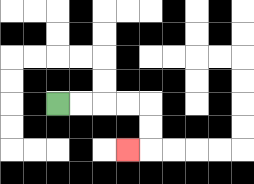{'start': '[2, 4]', 'end': '[5, 6]', 'path_directions': 'R,R,R,R,D,D,L', 'path_coordinates': '[[2, 4], [3, 4], [4, 4], [5, 4], [6, 4], [6, 5], [6, 6], [5, 6]]'}